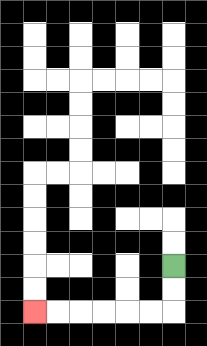{'start': '[7, 11]', 'end': '[1, 13]', 'path_directions': 'D,D,L,L,L,L,L,L', 'path_coordinates': '[[7, 11], [7, 12], [7, 13], [6, 13], [5, 13], [4, 13], [3, 13], [2, 13], [1, 13]]'}